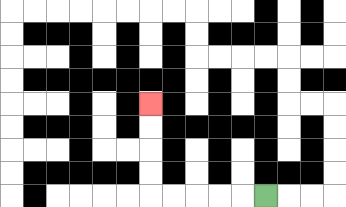{'start': '[11, 8]', 'end': '[6, 4]', 'path_directions': 'L,L,L,L,L,U,U,U,U', 'path_coordinates': '[[11, 8], [10, 8], [9, 8], [8, 8], [7, 8], [6, 8], [6, 7], [6, 6], [6, 5], [6, 4]]'}